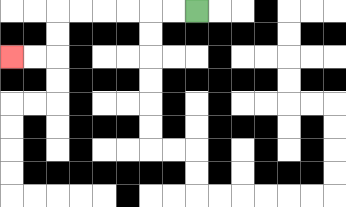{'start': '[8, 0]', 'end': '[0, 2]', 'path_directions': 'L,L,L,L,L,L,D,D,L,L', 'path_coordinates': '[[8, 0], [7, 0], [6, 0], [5, 0], [4, 0], [3, 0], [2, 0], [2, 1], [2, 2], [1, 2], [0, 2]]'}